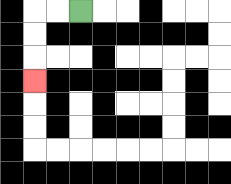{'start': '[3, 0]', 'end': '[1, 3]', 'path_directions': 'L,L,D,D,D', 'path_coordinates': '[[3, 0], [2, 0], [1, 0], [1, 1], [1, 2], [1, 3]]'}